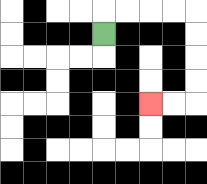{'start': '[4, 1]', 'end': '[6, 4]', 'path_directions': 'U,R,R,R,R,D,D,D,D,L,L', 'path_coordinates': '[[4, 1], [4, 0], [5, 0], [6, 0], [7, 0], [8, 0], [8, 1], [8, 2], [8, 3], [8, 4], [7, 4], [6, 4]]'}